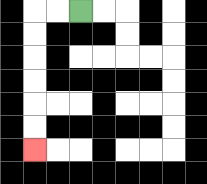{'start': '[3, 0]', 'end': '[1, 6]', 'path_directions': 'L,L,D,D,D,D,D,D', 'path_coordinates': '[[3, 0], [2, 0], [1, 0], [1, 1], [1, 2], [1, 3], [1, 4], [1, 5], [1, 6]]'}